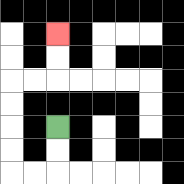{'start': '[2, 5]', 'end': '[2, 1]', 'path_directions': 'D,D,L,L,U,U,U,U,R,R,U,U', 'path_coordinates': '[[2, 5], [2, 6], [2, 7], [1, 7], [0, 7], [0, 6], [0, 5], [0, 4], [0, 3], [1, 3], [2, 3], [2, 2], [2, 1]]'}